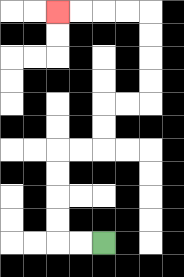{'start': '[4, 10]', 'end': '[2, 0]', 'path_directions': 'L,L,U,U,U,U,R,R,U,U,R,R,U,U,U,U,L,L,L,L', 'path_coordinates': '[[4, 10], [3, 10], [2, 10], [2, 9], [2, 8], [2, 7], [2, 6], [3, 6], [4, 6], [4, 5], [4, 4], [5, 4], [6, 4], [6, 3], [6, 2], [6, 1], [6, 0], [5, 0], [4, 0], [3, 0], [2, 0]]'}